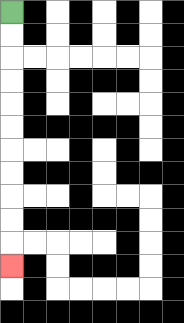{'start': '[0, 0]', 'end': '[0, 11]', 'path_directions': 'D,D,D,D,D,D,D,D,D,D,D', 'path_coordinates': '[[0, 0], [0, 1], [0, 2], [0, 3], [0, 4], [0, 5], [0, 6], [0, 7], [0, 8], [0, 9], [0, 10], [0, 11]]'}